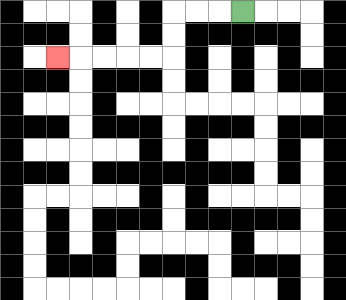{'start': '[10, 0]', 'end': '[2, 2]', 'path_directions': 'L,L,L,D,D,L,L,L,L,L', 'path_coordinates': '[[10, 0], [9, 0], [8, 0], [7, 0], [7, 1], [7, 2], [6, 2], [5, 2], [4, 2], [3, 2], [2, 2]]'}